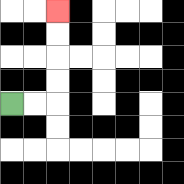{'start': '[0, 4]', 'end': '[2, 0]', 'path_directions': 'R,R,U,U,U,U', 'path_coordinates': '[[0, 4], [1, 4], [2, 4], [2, 3], [2, 2], [2, 1], [2, 0]]'}